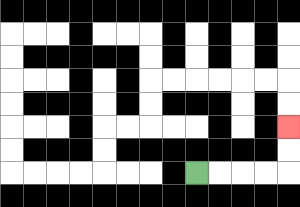{'start': '[8, 7]', 'end': '[12, 5]', 'path_directions': 'R,R,R,R,U,U', 'path_coordinates': '[[8, 7], [9, 7], [10, 7], [11, 7], [12, 7], [12, 6], [12, 5]]'}